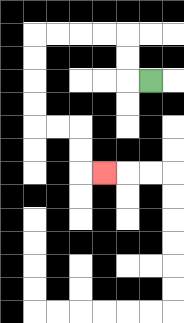{'start': '[6, 3]', 'end': '[4, 7]', 'path_directions': 'L,U,U,L,L,L,L,D,D,D,D,R,R,D,D,R', 'path_coordinates': '[[6, 3], [5, 3], [5, 2], [5, 1], [4, 1], [3, 1], [2, 1], [1, 1], [1, 2], [1, 3], [1, 4], [1, 5], [2, 5], [3, 5], [3, 6], [3, 7], [4, 7]]'}